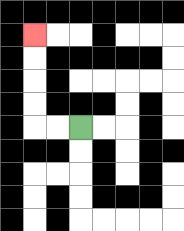{'start': '[3, 5]', 'end': '[1, 1]', 'path_directions': 'L,L,U,U,U,U', 'path_coordinates': '[[3, 5], [2, 5], [1, 5], [1, 4], [1, 3], [1, 2], [1, 1]]'}